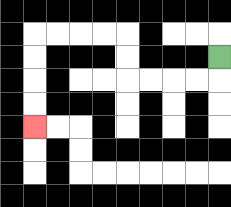{'start': '[9, 2]', 'end': '[1, 5]', 'path_directions': 'D,L,L,L,L,U,U,L,L,L,L,D,D,D,D', 'path_coordinates': '[[9, 2], [9, 3], [8, 3], [7, 3], [6, 3], [5, 3], [5, 2], [5, 1], [4, 1], [3, 1], [2, 1], [1, 1], [1, 2], [1, 3], [1, 4], [1, 5]]'}